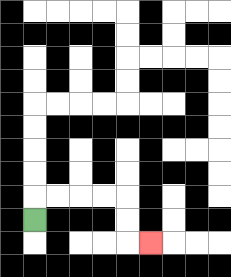{'start': '[1, 9]', 'end': '[6, 10]', 'path_directions': 'U,R,R,R,R,D,D,R', 'path_coordinates': '[[1, 9], [1, 8], [2, 8], [3, 8], [4, 8], [5, 8], [5, 9], [5, 10], [6, 10]]'}